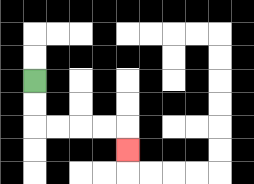{'start': '[1, 3]', 'end': '[5, 6]', 'path_directions': 'D,D,R,R,R,R,D', 'path_coordinates': '[[1, 3], [1, 4], [1, 5], [2, 5], [3, 5], [4, 5], [5, 5], [5, 6]]'}